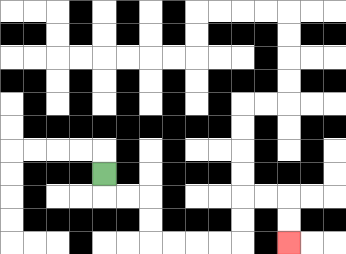{'start': '[4, 7]', 'end': '[12, 10]', 'path_directions': 'D,R,R,D,D,R,R,R,R,U,U,R,R,D,D', 'path_coordinates': '[[4, 7], [4, 8], [5, 8], [6, 8], [6, 9], [6, 10], [7, 10], [8, 10], [9, 10], [10, 10], [10, 9], [10, 8], [11, 8], [12, 8], [12, 9], [12, 10]]'}